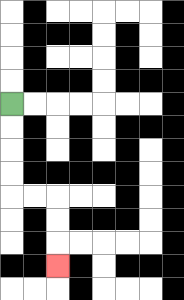{'start': '[0, 4]', 'end': '[2, 11]', 'path_directions': 'D,D,D,D,R,R,D,D,D', 'path_coordinates': '[[0, 4], [0, 5], [0, 6], [0, 7], [0, 8], [1, 8], [2, 8], [2, 9], [2, 10], [2, 11]]'}